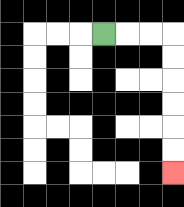{'start': '[4, 1]', 'end': '[7, 7]', 'path_directions': 'R,R,R,D,D,D,D,D,D', 'path_coordinates': '[[4, 1], [5, 1], [6, 1], [7, 1], [7, 2], [7, 3], [7, 4], [7, 5], [7, 6], [7, 7]]'}